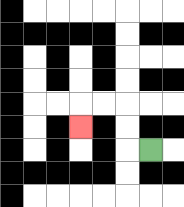{'start': '[6, 6]', 'end': '[3, 5]', 'path_directions': 'L,U,U,L,L,D', 'path_coordinates': '[[6, 6], [5, 6], [5, 5], [5, 4], [4, 4], [3, 4], [3, 5]]'}